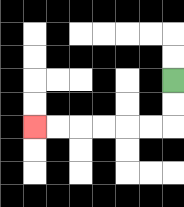{'start': '[7, 3]', 'end': '[1, 5]', 'path_directions': 'D,D,L,L,L,L,L,L', 'path_coordinates': '[[7, 3], [7, 4], [7, 5], [6, 5], [5, 5], [4, 5], [3, 5], [2, 5], [1, 5]]'}